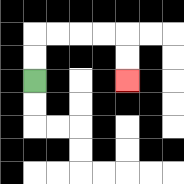{'start': '[1, 3]', 'end': '[5, 3]', 'path_directions': 'U,U,R,R,R,R,D,D', 'path_coordinates': '[[1, 3], [1, 2], [1, 1], [2, 1], [3, 1], [4, 1], [5, 1], [5, 2], [5, 3]]'}